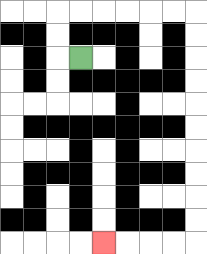{'start': '[3, 2]', 'end': '[4, 10]', 'path_directions': 'L,U,U,R,R,R,R,R,R,D,D,D,D,D,D,D,D,D,D,L,L,L,L', 'path_coordinates': '[[3, 2], [2, 2], [2, 1], [2, 0], [3, 0], [4, 0], [5, 0], [6, 0], [7, 0], [8, 0], [8, 1], [8, 2], [8, 3], [8, 4], [8, 5], [8, 6], [8, 7], [8, 8], [8, 9], [8, 10], [7, 10], [6, 10], [5, 10], [4, 10]]'}